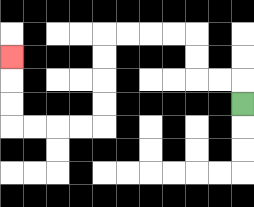{'start': '[10, 4]', 'end': '[0, 2]', 'path_directions': 'U,L,L,U,U,L,L,L,L,D,D,D,D,L,L,L,L,U,U,U', 'path_coordinates': '[[10, 4], [10, 3], [9, 3], [8, 3], [8, 2], [8, 1], [7, 1], [6, 1], [5, 1], [4, 1], [4, 2], [4, 3], [4, 4], [4, 5], [3, 5], [2, 5], [1, 5], [0, 5], [0, 4], [0, 3], [0, 2]]'}